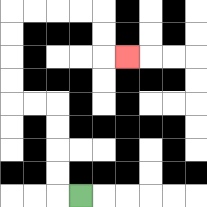{'start': '[3, 8]', 'end': '[5, 2]', 'path_directions': 'L,U,U,U,U,L,L,U,U,U,U,R,R,R,R,D,D,R', 'path_coordinates': '[[3, 8], [2, 8], [2, 7], [2, 6], [2, 5], [2, 4], [1, 4], [0, 4], [0, 3], [0, 2], [0, 1], [0, 0], [1, 0], [2, 0], [3, 0], [4, 0], [4, 1], [4, 2], [5, 2]]'}